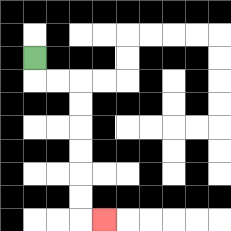{'start': '[1, 2]', 'end': '[4, 9]', 'path_directions': 'D,R,R,D,D,D,D,D,D,R', 'path_coordinates': '[[1, 2], [1, 3], [2, 3], [3, 3], [3, 4], [3, 5], [3, 6], [3, 7], [3, 8], [3, 9], [4, 9]]'}